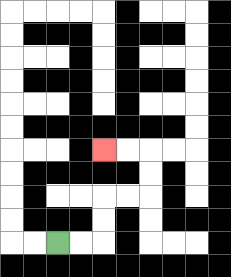{'start': '[2, 10]', 'end': '[4, 6]', 'path_directions': 'R,R,U,U,R,R,U,U,L,L', 'path_coordinates': '[[2, 10], [3, 10], [4, 10], [4, 9], [4, 8], [5, 8], [6, 8], [6, 7], [6, 6], [5, 6], [4, 6]]'}